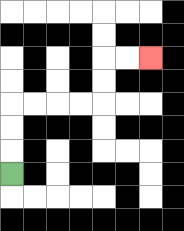{'start': '[0, 7]', 'end': '[6, 2]', 'path_directions': 'U,U,U,R,R,R,R,U,U,R,R', 'path_coordinates': '[[0, 7], [0, 6], [0, 5], [0, 4], [1, 4], [2, 4], [3, 4], [4, 4], [4, 3], [4, 2], [5, 2], [6, 2]]'}